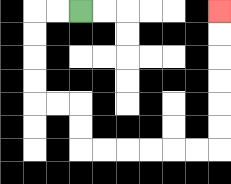{'start': '[3, 0]', 'end': '[9, 0]', 'path_directions': 'L,L,D,D,D,D,R,R,D,D,R,R,R,R,R,R,U,U,U,U,U,U', 'path_coordinates': '[[3, 0], [2, 0], [1, 0], [1, 1], [1, 2], [1, 3], [1, 4], [2, 4], [3, 4], [3, 5], [3, 6], [4, 6], [5, 6], [6, 6], [7, 6], [8, 6], [9, 6], [9, 5], [9, 4], [9, 3], [9, 2], [9, 1], [9, 0]]'}